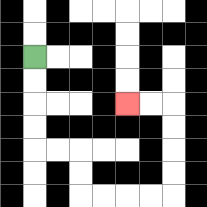{'start': '[1, 2]', 'end': '[5, 4]', 'path_directions': 'D,D,D,D,R,R,D,D,R,R,R,R,U,U,U,U,L,L', 'path_coordinates': '[[1, 2], [1, 3], [1, 4], [1, 5], [1, 6], [2, 6], [3, 6], [3, 7], [3, 8], [4, 8], [5, 8], [6, 8], [7, 8], [7, 7], [7, 6], [7, 5], [7, 4], [6, 4], [5, 4]]'}